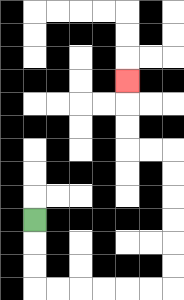{'start': '[1, 9]', 'end': '[5, 3]', 'path_directions': 'D,D,D,R,R,R,R,R,R,U,U,U,U,U,U,L,L,U,U,U', 'path_coordinates': '[[1, 9], [1, 10], [1, 11], [1, 12], [2, 12], [3, 12], [4, 12], [5, 12], [6, 12], [7, 12], [7, 11], [7, 10], [7, 9], [7, 8], [7, 7], [7, 6], [6, 6], [5, 6], [5, 5], [5, 4], [5, 3]]'}